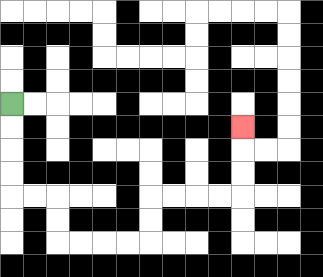{'start': '[0, 4]', 'end': '[10, 5]', 'path_directions': 'D,D,D,D,R,R,D,D,R,R,R,R,U,U,R,R,R,R,U,U,U', 'path_coordinates': '[[0, 4], [0, 5], [0, 6], [0, 7], [0, 8], [1, 8], [2, 8], [2, 9], [2, 10], [3, 10], [4, 10], [5, 10], [6, 10], [6, 9], [6, 8], [7, 8], [8, 8], [9, 8], [10, 8], [10, 7], [10, 6], [10, 5]]'}